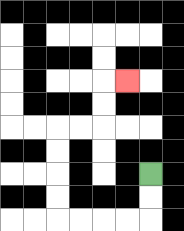{'start': '[6, 7]', 'end': '[5, 3]', 'path_directions': 'D,D,L,L,L,L,U,U,U,U,R,R,U,U,R', 'path_coordinates': '[[6, 7], [6, 8], [6, 9], [5, 9], [4, 9], [3, 9], [2, 9], [2, 8], [2, 7], [2, 6], [2, 5], [3, 5], [4, 5], [4, 4], [4, 3], [5, 3]]'}